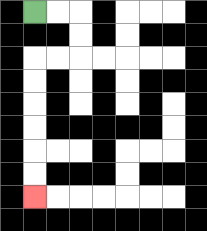{'start': '[1, 0]', 'end': '[1, 8]', 'path_directions': 'R,R,D,D,L,L,D,D,D,D,D,D', 'path_coordinates': '[[1, 0], [2, 0], [3, 0], [3, 1], [3, 2], [2, 2], [1, 2], [1, 3], [1, 4], [1, 5], [1, 6], [1, 7], [1, 8]]'}